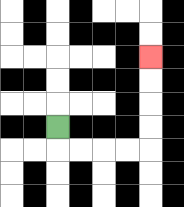{'start': '[2, 5]', 'end': '[6, 2]', 'path_directions': 'D,R,R,R,R,U,U,U,U', 'path_coordinates': '[[2, 5], [2, 6], [3, 6], [4, 6], [5, 6], [6, 6], [6, 5], [6, 4], [6, 3], [6, 2]]'}